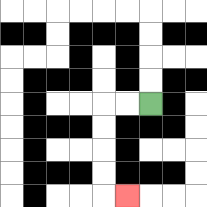{'start': '[6, 4]', 'end': '[5, 8]', 'path_directions': 'L,L,D,D,D,D,R', 'path_coordinates': '[[6, 4], [5, 4], [4, 4], [4, 5], [4, 6], [4, 7], [4, 8], [5, 8]]'}